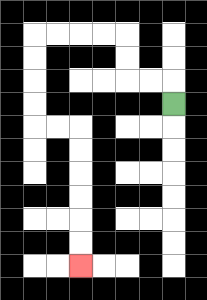{'start': '[7, 4]', 'end': '[3, 11]', 'path_directions': 'U,L,L,U,U,L,L,L,L,D,D,D,D,R,R,D,D,D,D,D,D', 'path_coordinates': '[[7, 4], [7, 3], [6, 3], [5, 3], [5, 2], [5, 1], [4, 1], [3, 1], [2, 1], [1, 1], [1, 2], [1, 3], [1, 4], [1, 5], [2, 5], [3, 5], [3, 6], [3, 7], [3, 8], [3, 9], [3, 10], [3, 11]]'}